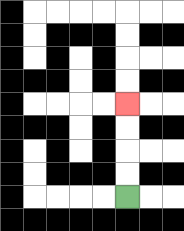{'start': '[5, 8]', 'end': '[5, 4]', 'path_directions': 'U,U,U,U', 'path_coordinates': '[[5, 8], [5, 7], [5, 6], [5, 5], [5, 4]]'}